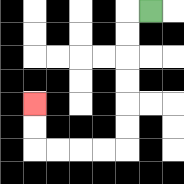{'start': '[6, 0]', 'end': '[1, 4]', 'path_directions': 'L,D,D,D,D,D,D,L,L,L,L,U,U', 'path_coordinates': '[[6, 0], [5, 0], [5, 1], [5, 2], [5, 3], [5, 4], [5, 5], [5, 6], [4, 6], [3, 6], [2, 6], [1, 6], [1, 5], [1, 4]]'}